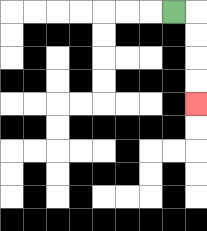{'start': '[7, 0]', 'end': '[8, 4]', 'path_directions': 'R,D,D,D,D', 'path_coordinates': '[[7, 0], [8, 0], [8, 1], [8, 2], [8, 3], [8, 4]]'}